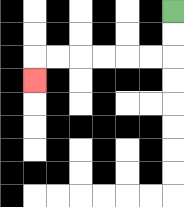{'start': '[7, 0]', 'end': '[1, 3]', 'path_directions': 'D,D,L,L,L,L,L,L,D', 'path_coordinates': '[[7, 0], [7, 1], [7, 2], [6, 2], [5, 2], [4, 2], [3, 2], [2, 2], [1, 2], [1, 3]]'}